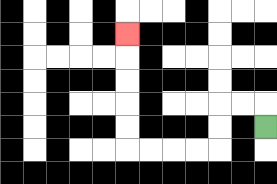{'start': '[11, 5]', 'end': '[5, 1]', 'path_directions': 'U,L,L,D,D,L,L,L,L,U,U,U,U,U', 'path_coordinates': '[[11, 5], [11, 4], [10, 4], [9, 4], [9, 5], [9, 6], [8, 6], [7, 6], [6, 6], [5, 6], [5, 5], [5, 4], [5, 3], [5, 2], [5, 1]]'}